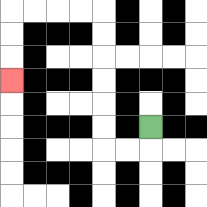{'start': '[6, 5]', 'end': '[0, 3]', 'path_directions': 'D,L,L,U,U,U,U,U,U,L,L,L,L,D,D,D', 'path_coordinates': '[[6, 5], [6, 6], [5, 6], [4, 6], [4, 5], [4, 4], [4, 3], [4, 2], [4, 1], [4, 0], [3, 0], [2, 0], [1, 0], [0, 0], [0, 1], [0, 2], [0, 3]]'}